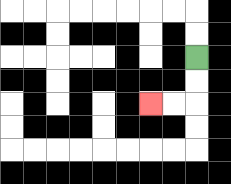{'start': '[8, 2]', 'end': '[6, 4]', 'path_directions': 'D,D,L,L', 'path_coordinates': '[[8, 2], [8, 3], [8, 4], [7, 4], [6, 4]]'}